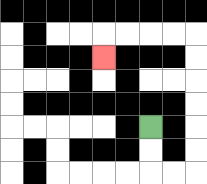{'start': '[6, 5]', 'end': '[4, 2]', 'path_directions': 'D,D,R,R,U,U,U,U,U,U,L,L,L,L,D', 'path_coordinates': '[[6, 5], [6, 6], [6, 7], [7, 7], [8, 7], [8, 6], [8, 5], [8, 4], [8, 3], [8, 2], [8, 1], [7, 1], [6, 1], [5, 1], [4, 1], [4, 2]]'}